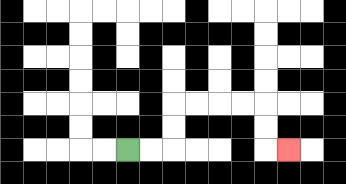{'start': '[5, 6]', 'end': '[12, 6]', 'path_directions': 'R,R,U,U,R,R,R,R,D,D,R', 'path_coordinates': '[[5, 6], [6, 6], [7, 6], [7, 5], [7, 4], [8, 4], [9, 4], [10, 4], [11, 4], [11, 5], [11, 6], [12, 6]]'}